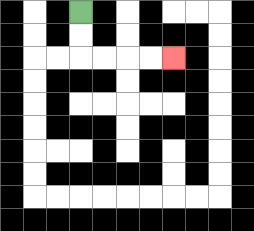{'start': '[3, 0]', 'end': '[7, 2]', 'path_directions': 'D,D,R,R,R,R', 'path_coordinates': '[[3, 0], [3, 1], [3, 2], [4, 2], [5, 2], [6, 2], [7, 2]]'}